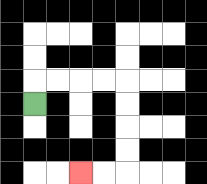{'start': '[1, 4]', 'end': '[3, 7]', 'path_directions': 'U,R,R,R,R,D,D,D,D,L,L', 'path_coordinates': '[[1, 4], [1, 3], [2, 3], [3, 3], [4, 3], [5, 3], [5, 4], [5, 5], [5, 6], [5, 7], [4, 7], [3, 7]]'}